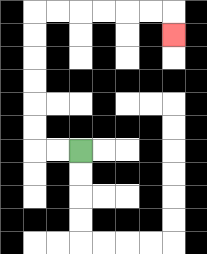{'start': '[3, 6]', 'end': '[7, 1]', 'path_directions': 'L,L,U,U,U,U,U,U,R,R,R,R,R,R,D', 'path_coordinates': '[[3, 6], [2, 6], [1, 6], [1, 5], [1, 4], [1, 3], [1, 2], [1, 1], [1, 0], [2, 0], [3, 0], [4, 0], [5, 0], [6, 0], [7, 0], [7, 1]]'}